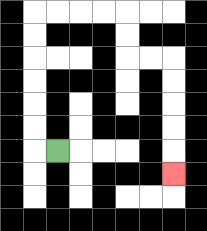{'start': '[2, 6]', 'end': '[7, 7]', 'path_directions': 'L,U,U,U,U,U,U,R,R,R,R,D,D,R,R,D,D,D,D,D', 'path_coordinates': '[[2, 6], [1, 6], [1, 5], [1, 4], [1, 3], [1, 2], [1, 1], [1, 0], [2, 0], [3, 0], [4, 0], [5, 0], [5, 1], [5, 2], [6, 2], [7, 2], [7, 3], [7, 4], [7, 5], [7, 6], [7, 7]]'}